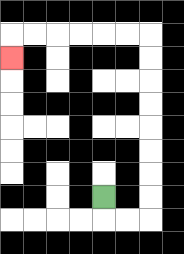{'start': '[4, 8]', 'end': '[0, 2]', 'path_directions': 'D,R,R,U,U,U,U,U,U,U,U,L,L,L,L,L,L,D', 'path_coordinates': '[[4, 8], [4, 9], [5, 9], [6, 9], [6, 8], [6, 7], [6, 6], [6, 5], [6, 4], [6, 3], [6, 2], [6, 1], [5, 1], [4, 1], [3, 1], [2, 1], [1, 1], [0, 1], [0, 2]]'}